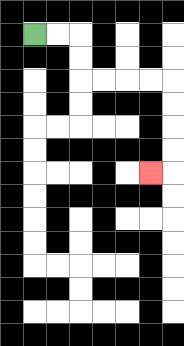{'start': '[1, 1]', 'end': '[6, 7]', 'path_directions': 'R,R,D,D,R,R,R,R,D,D,D,D,L', 'path_coordinates': '[[1, 1], [2, 1], [3, 1], [3, 2], [3, 3], [4, 3], [5, 3], [6, 3], [7, 3], [7, 4], [7, 5], [7, 6], [7, 7], [6, 7]]'}